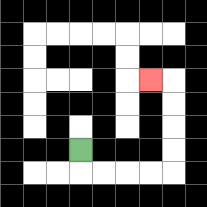{'start': '[3, 6]', 'end': '[6, 3]', 'path_directions': 'D,R,R,R,R,U,U,U,U,L', 'path_coordinates': '[[3, 6], [3, 7], [4, 7], [5, 7], [6, 7], [7, 7], [7, 6], [7, 5], [7, 4], [7, 3], [6, 3]]'}